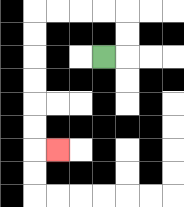{'start': '[4, 2]', 'end': '[2, 6]', 'path_directions': 'R,U,U,L,L,L,L,D,D,D,D,D,D,R', 'path_coordinates': '[[4, 2], [5, 2], [5, 1], [5, 0], [4, 0], [3, 0], [2, 0], [1, 0], [1, 1], [1, 2], [1, 3], [1, 4], [1, 5], [1, 6], [2, 6]]'}